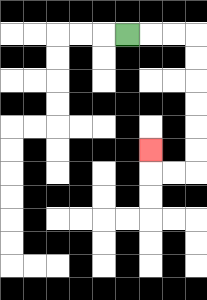{'start': '[5, 1]', 'end': '[6, 6]', 'path_directions': 'R,R,R,D,D,D,D,D,D,L,L,U', 'path_coordinates': '[[5, 1], [6, 1], [7, 1], [8, 1], [8, 2], [8, 3], [8, 4], [8, 5], [8, 6], [8, 7], [7, 7], [6, 7], [6, 6]]'}